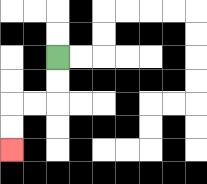{'start': '[2, 2]', 'end': '[0, 6]', 'path_directions': 'D,D,L,L,D,D', 'path_coordinates': '[[2, 2], [2, 3], [2, 4], [1, 4], [0, 4], [0, 5], [0, 6]]'}